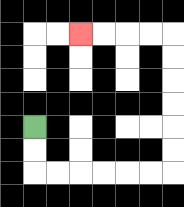{'start': '[1, 5]', 'end': '[3, 1]', 'path_directions': 'D,D,R,R,R,R,R,R,U,U,U,U,U,U,L,L,L,L', 'path_coordinates': '[[1, 5], [1, 6], [1, 7], [2, 7], [3, 7], [4, 7], [5, 7], [6, 7], [7, 7], [7, 6], [7, 5], [7, 4], [7, 3], [7, 2], [7, 1], [6, 1], [5, 1], [4, 1], [3, 1]]'}